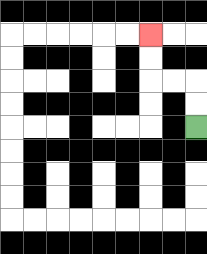{'start': '[8, 5]', 'end': '[6, 1]', 'path_directions': 'U,U,L,L,U,U', 'path_coordinates': '[[8, 5], [8, 4], [8, 3], [7, 3], [6, 3], [6, 2], [6, 1]]'}